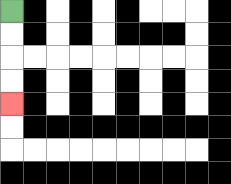{'start': '[0, 0]', 'end': '[0, 4]', 'path_directions': 'D,D,D,D', 'path_coordinates': '[[0, 0], [0, 1], [0, 2], [0, 3], [0, 4]]'}